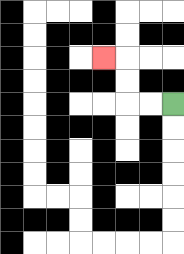{'start': '[7, 4]', 'end': '[4, 2]', 'path_directions': 'L,L,U,U,L', 'path_coordinates': '[[7, 4], [6, 4], [5, 4], [5, 3], [5, 2], [4, 2]]'}